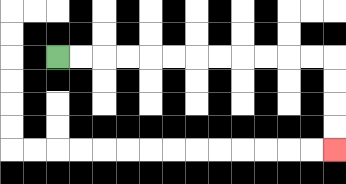{'start': '[2, 2]', 'end': '[14, 6]', 'path_directions': 'R,R,R,R,R,R,R,R,R,R,R,R,D,D,D,D', 'path_coordinates': '[[2, 2], [3, 2], [4, 2], [5, 2], [6, 2], [7, 2], [8, 2], [9, 2], [10, 2], [11, 2], [12, 2], [13, 2], [14, 2], [14, 3], [14, 4], [14, 5], [14, 6]]'}